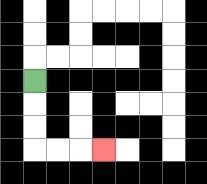{'start': '[1, 3]', 'end': '[4, 6]', 'path_directions': 'D,D,D,R,R,R', 'path_coordinates': '[[1, 3], [1, 4], [1, 5], [1, 6], [2, 6], [3, 6], [4, 6]]'}